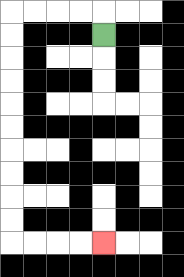{'start': '[4, 1]', 'end': '[4, 10]', 'path_directions': 'U,L,L,L,L,D,D,D,D,D,D,D,D,D,D,R,R,R,R', 'path_coordinates': '[[4, 1], [4, 0], [3, 0], [2, 0], [1, 0], [0, 0], [0, 1], [0, 2], [0, 3], [0, 4], [0, 5], [0, 6], [0, 7], [0, 8], [0, 9], [0, 10], [1, 10], [2, 10], [3, 10], [4, 10]]'}